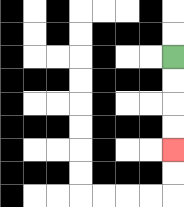{'start': '[7, 2]', 'end': '[7, 6]', 'path_directions': 'D,D,D,D', 'path_coordinates': '[[7, 2], [7, 3], [7, 4], [7, 5], [7, 6]]'}